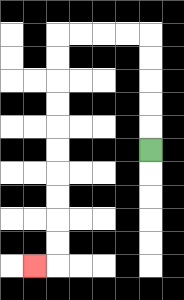{'start': '[6, 6]', 'end': '[1, 11]', 'path_directions': 'U,U,U,U,U,L,L,L,L,D,D,D,D,D,D,D,D,D,D,L', 'path_coordinates': '[[6, 6], [6, 5], [6, 4], [6, 3], [6, 2], [6, 1], [5, 1], [4, 1], [3, 1], [2, 1], [2, 2], [2, 3], [2, 4], [2, 5], [2, 6], [2, 7], [2, 8], [2, 9], [2, 10], [2, 11], [1, 11]]'}